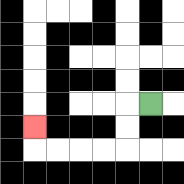{'start': '[6, 4]', 'end': '[1, 5]', 'path_directions': 'L,D,D,L,L,L,L,U', 'path_coordinates': '[[6, 4], [5, 4], [5, 5], [5, 6], [4, 6], [3, 6], [2, 6], [1, 6], [1, 5]]'}